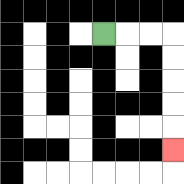{'start': '[4, 1]', 'end': '[7, 6]', 'path_directions': 'R,R,R,D,D,D,D,D', 'path_coordinates': '[[4, 1], [5, 1], [6, 1], [7, 1], [7, 2], [7, 3], [7, 4], [7, 5], [7, 6]]'}